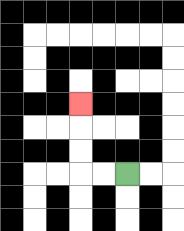{'start': '[5, 7]', 'end': '[3, 4]', 'path_directions': 'L,L,U,U,U', 'path_coordinates': '[[5, 7], [4, 7], [3, 7], [3, 6], [3, 5], [3, 4]]'}